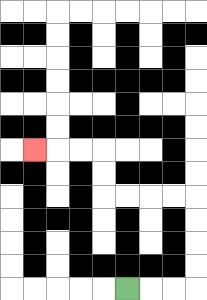{'start': '[5, 12]', 'end': '[1, 6]', 'path_directions': 'R,R,R,U,U,U,U,L,L,L,L,U,U,L,L,L', 'path_coordinates': '[[5, 12], [6, 12], [7, 12], [8, 12], [8, 11], [8, 10], [8, 9], [8, 8], [7, 8], [6, 8], [5, 8], [4, 8], [4, 7], [4, 6], [3, 6], [2, 6], [1, 6]]'}